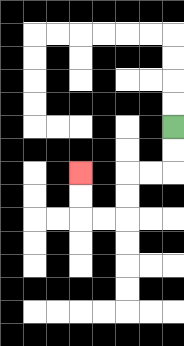{'start': '[7, 5]', 'end': '[3, 7]', 'path_directions': 'D,D,L,L,D,D,L,L,U,U', 'path_coordinates': '[[7, 5], [7, 6], [7, 7], [6, 7], [5, 7], [5, 8], [5, 9], [4, 9], [3, 9], [3, 8], [3, 7]]'}